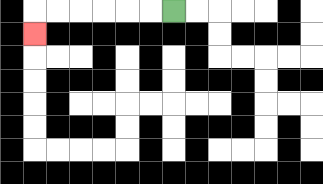{'start': '[7, 0]', 'end': '[1, 1]', 'path_directions': 'L,L,L,L,L,L,D', 'path_coordinates': '[[7, 0], [6, 0], [5, 0], [4, 0], [3, 0], [2, 0], [1, 0], [1, 1]]'}